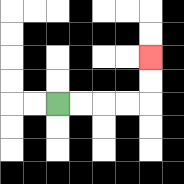{'start': '[2, 4]', 'end': '[6, 2]', 'path_directions': 'R,R,R,R,U,U', 'path_coordinates': '[[2, 4], [3, 4], [4, 4], [5, 4], [6, 4], [6, 3], [6, 2]]'}